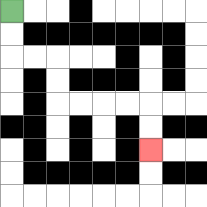{'start': '[0, 0]', 'end': '[6, 6]', 'path_directions': 'D,D,R,R,D,D,R,R,R,R,D,D', 'path_coordinates': '[[0, 0], [0, 1], [0, 2], [1, 2], [2, 2], [2, 3], [2, 4], [3, 4], [4, 4], [5, 4], [6, 4], [6, 5], [6, 6]]'}